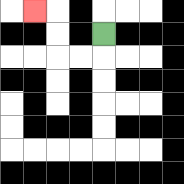{'start': '[4, 1]', 'end': '[1, 0]', 'path_directions': 'D,L,L,U,U,L', 'path_coordinates': '[[4, 1], [4, 2], [3, 2], [2, 2], [2, 1], [2, 0], [1, 0]]'}